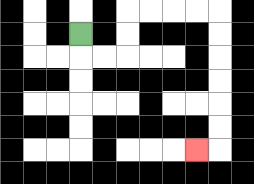{'start': '[3, 1]', 'end': '[8, 6]', 'path_directions': 'D,R,R,U,U,R,R,R,R,D,D,D,D,D,D,L', 'path_coordinates': '[[3, 1], [3, 2], [4, 2], [5, 2], [5, 1], [5, 0], [6, 0], [7, 0], [8, 0], [9, 0], [9, 1], [9, 2], [9, 3], [9, 4], [9, 5], [9, 6], [8, 6]]'}